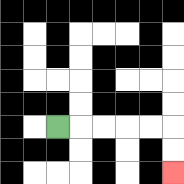{'start': '[2, 5]', 'end': '[7, 7]', 'path_directions': 'R,R,R,R,R,D,D', 'path_coordinates': '[[2, 5], [3, 5], [4, 5], [5, 5], [6, 5], [7, 5], [7, 6], [7, 7]]'}